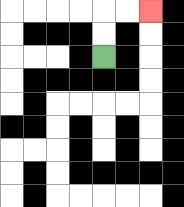{'start': '[4, 2]', 'end': '[6, 0]', 'path_directions': 'U,U,R,R', 'path_coordinates': '[[4, 2], [4, 1], [4, 0], [5, 0], [6, 0]]'}